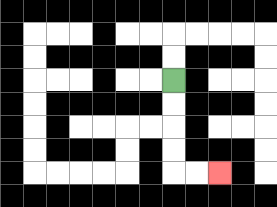{'start': '[7, 3]', 'end': '[9, 7]', 'path_directions': 'D,D,D,D,R,R', 'path_coordinates': '[[7, 3], [7, 4], [7, 5], [7, 6], [7, 7], [8, 7], [9, 7]]'}